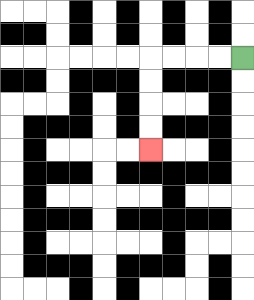{'start': '[10, 2]', 'end': '[6, 6]', 'path_directions': 'L,L,L,L,D,D,D,D', 'path_coordinates': '[[10, 2], [9, 2], [8, 2], [7, 2], [6, 2], [6, 3], [6, 4], [6, 5], [6, 6]]'}